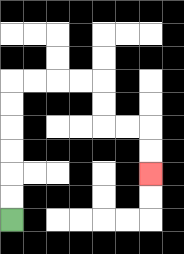{'start': '[0, 9]', 'end': '[6, 7]', 'path_directions': 'U,U,U,U,U,U,R,R,R,R,D,D,R,R,D,D', 'path_coordinates': '[[0, 9], [0, 8], [0, 7], [0, 6], [0, 5], [0, 4], [0, 3], [1, 3], [2, 3], [3, 3], [4, 3], [4, 4], [4, 5], [5, 5], [6, 5], [6, 6], [6, 7]]'}